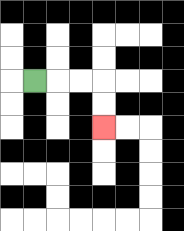{'start': '[1, 3]', 'end': '[4, 5]', 'path_directions': 'R,R,R,D,D', 'path_coordinates': '[[1, 3], [2, 3], [3, 3], [4, 3], [4, 4], [4, 5]]'}